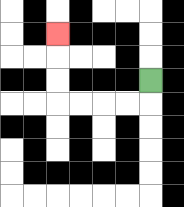{'start': '[6, 3]', 'end': '[2, 1]', 'path_directions': 'D,L,L,L,L,U,U,U', 'path_coordinates': '[[6, 3], [6, 4], [5, 4], [4, 4], [3, 4], [2, 4], [2, 3], [2, 2], [2, 1]]'}